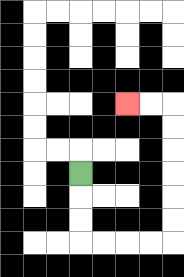{'start': '[3, 7]', 'end': '[5, 4]', 'path_directions': 'D,D,D,R,R,R,R,U,U,U,U,U,U,L,L', 'path_coordinates': '[[3, 7], [3, 8], [3, 9], [3, 10], [4, 10], [5, 10], [6, 10], [7, 10], [7, 9], [7, 8], [7, 7], [7, 6], [7, 5], [7, 4], [6, 4], [5, 4]]'}